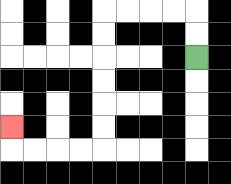{'start': '[8, 2]', 'end': '[0, 5]', 'path_directions': 'U,U,L,L,L,L,D,D,D,D,D,D,L,L,L,L,U', 'path_coordinates': '[[8, 2], [8, 1], [8, 0], [7, 0], [6, 0], [5, 0], [4, 0], [4, 1], [4, 2], [4, 3], [4, 4], [4, 5], [4, 6], [3, 6], [2, 6], [1, 6], [0, 6], [0, 5]]'}